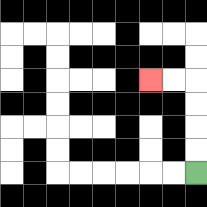{'start': '[8, 7]', 'end': '[6, 3]', 'path_directions': 'U,U,U,U,L,L', 'path_coordinates': '[[8, 7], [8, 6], [8, 5], [8, 4], [8, 3], [7, 3], [6, 3]]'}